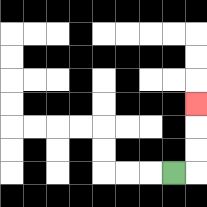{'start': '[7, 7]', 'end': '[8, 4]', 'path_directions': 'R,U,U,U', 'path_coordinates': '[[7, 7], [8, 7], [8, 6], [8, 5], [8, 4]]'}